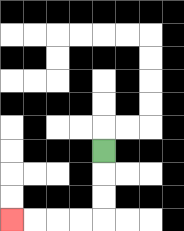{'start': '[4, 6]', 'end': '[0, 9]', 'path_directions': 'D,D,D,L,L,L,L', 'path_coordinates': '[[4, 6], [4, 7], [4, 8], [4, 9], [3, 9], [2, 9], [1, 9], [0, 9]]'}